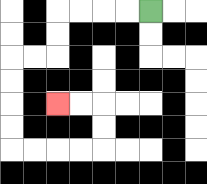{'start': '[6, 0]', 'end': '[2, 4]', 'path_directions': 'L,L,L,L,D,D,L,L,D,D,D,D,R,R,R,R,U,U,L,L', 'path_coordinates': '[[6, 0], [5, 0], [4, 0], [3, 0], [2, 0], [2, 1], [2, 2], [1, 2], [0, 2], [0, 3], [0, 4], [0, 5], [0, 6], [1, 6], [2, 6], [3, 6], [4, 6], [4, 5], [4, 4], [3, 4], [2, 4]]'}